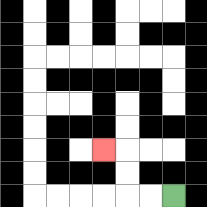{'start': '[7, 8]', 'end': '[4, 6]', 'path_directions': 'L,L,U,U,L', 'path_coordinates': '[[7, 8], [6, 8], [5, 8], [5, 7], [5, 6], [4, 6]]'}